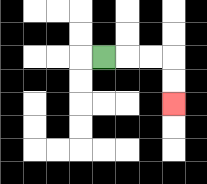{'start': '[4, 2]', 'end': '[7, 4]', 'path_directions': 'R,R,R,D,D', 'path_coordinates': '[[4, 2], [5, 2], [6, 2], [7, 2], [7, 3], [7, 4]]'}